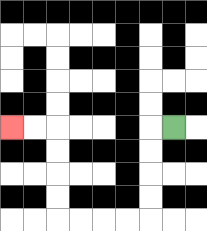{'start': '[7, 5]', 'end': '[0, 5]', 'path_directions': 'L,D,D,D,D,L,L,L,L,U,U,U,U,L,L', 'path_coordinates': '[[7, 5], [6, 5], [6, 6], [6, 7], [6, 8], [6, 9], [5, 9], [4, 9], [3, 9], [2, 9], [2, 8], [2, 7], [2, 6], [2, 5], [1, 5], [0, 5]]'}